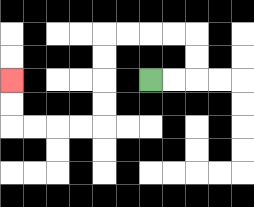{'start': '[6, 3]', 'end': '[0, 3]', 'path_directions': 'R,R,U,U,L,L,L,L,D,D,D,D,L,L,L,L,U,U', 'path_coordinates': '[[6, 3], [7, 3], [8, 3], [8, 2], [8, 1], [7, 1], [6, 1], [5, 1], [4, 1], [4, 2], [4, 3], [4, 4], [4, 5], [3, 5], [2, 5], [1, 5], [0, 5], [0, 4], [0, 3]]'}